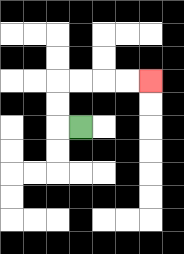{'start': '[3, 5]', 'end': '[6, 3]', 'path_directions': 'L,U,U,R,R,R,R', 'path_coordinates': '[[3, 5], [2, 5], [2, 4], [2, 3], [3, 3], [4, 3], [5, 3], [6, 3]]'}